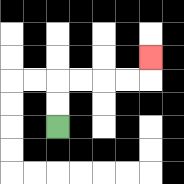{'start': '[2, 5]', 'end': '[6, 2]', 'path_directions': 'U,U,R,R,R,R,U', 'path_coordinates': '[[2, 5], [2, 4], [2, 3], [3, 3], [4, 3], [5, 3], [6, 3], [6, 2]]'}